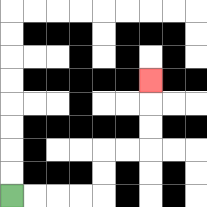{'start': '[0, 8]', 'end': '[6, 3]', 'path_directions': 'R,R,R,R,U,U,R,R,U,U,U', 'path_coordinates': '[[0, 8], [1, 8], [2, 8], [3, 8], [4, 8], [4, 7], [4, 6], [5, 6], [6, 6], [6, 5], [6, 4], [6, 3]]'}